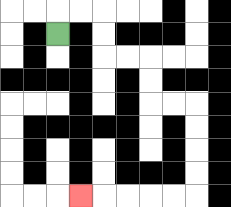{'start': '[2, 1]', 'end': '[3, 8]', 'path_directions': 'U,R,R,D,D,R,R,D,D,R,R,D,D,D,D,L,L,L,L,L', 'path_coordinates': '[[2, 1], [2, 0], [3, 0], [4, 0], [4, 1], [4, 2], [5, 2], [6, 2], [6, 3], [6, 4], [7, 4], [8, 4], [8, 5], [8, 6], [8, 7], [8, 8], [7, 8], [6, 8], [5, 8], [4, 8], [3, 8]]'}